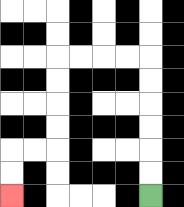{'start': '[6, 8]', 'end': '[0, 8]', 'path_directions': 'U,U,U,U,U,U,L,L,L,L,D,D,D,D,L,L,D,D', 'path_coordinates': '[[6, 8], [6, 7], [6, 6], [6, 5], [6, 4], [6, 3], [6, 2], [5, 2], [4, 2], [3, 2], [2, 2], [2, 3], [2, 4], [2, 5], [2, 6], [1, 6], [0, 6], [0, 7], [0, 8]]'}